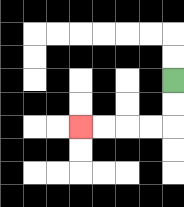{'start': '[7, 3]', 'end': '[3, 5]', 'path_directions': 'D,D,L,L,L,L', 'path_coordinates': '[[7, 3], [7, 4], [7, 5], [6, 5], [5, 5], [4, 5], [3, 5]]'}